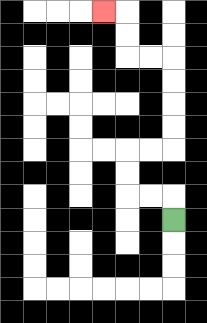{'start': '[7, 9]', 'end': '[4, 0]', 'path_directions': 'U,L,L,U,U,R,R,U,U,U,U,L,L,U,U,L', 'path_coordinates': '[[7, 9], [7, 8], [6, 8], [5, 8], [5, 7], [5, 6], [6, 6], [7, 6], [7, 5], [7, 4], [7, 3], [7, 2], [6, 2], [5, 2], [5, 1], [5, 0], [4, 0]]'}